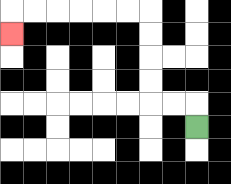{'start': '[8, 5]', 'end': '[0, 1]', 'path_directions': 'U,L,L,U,U,U,U,L,L,L,L,L,L,D', 'path_coordinates': '[[8, 5], [8, 4], [7, 4], [6, 4], [6, 3], [6, 2], [6, 1], [6, 0], [5, 0], [4, 0], [3, 0], [2, 0], [1, 0], [0, 0], [0, 1]]'}